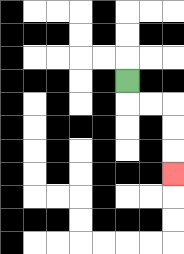{'start': '[5, 3]', 'end': '[7, 7]', 'path_directions': 'D,R,R,D,D,D', 'path_coordinates': '[[5, 3], [5, 4], [6, 4], [7, 4], [7, 5], [7, 6], [7, 7]]'}